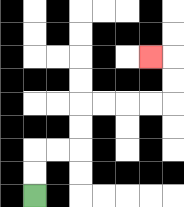{'start': '[1, 8]', 'end': '[6, 2]', 'path_directions': 'U,U,R,R,U,U,R,R,R,R,U,U,L', 'path_coordinates': '[[1, 8], [1, 7], [1, 6], [2, 6], [3, 6], [3, 5], [3, 4], [4, 4], [5, 4], [6, 4], [7, 4], [7, 3], [7, 2], [6, 2]]'}